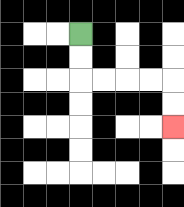{'start': '[3, 1]', 'end': '[7, 5]', 'path_directions': 'D,D,R,R,R,R,D,D', 'path_coordinates': '[[3, 1], [3, 2], [3, 3], [4, 3], [5, 3], [6, 3], [7, 3], [7, 4], [7, 5]]'}